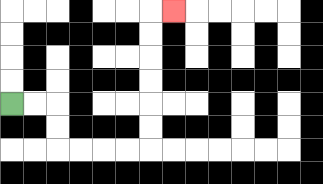{'start': '[0, 4]', 'end': '[7, 0]', 'path_directions': 'R,R,D,D,R,R,R,R,U,U,U,U,U,U,R', 'path_coordinates': '[[0, 4], [1, 4], [2, 4], [2, 5], [2, 6], [3, 6], [4, 6], [5, 6], [6, 6], [6, 5], [6, 4], [6, 3], [6, 2], [6, 1], [6, 0], [7, 0]]'}